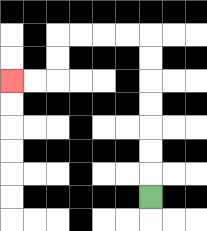{'start': '[6, 8]', 'end': '[0, 3]', 'path_directions': 'U,U,U,U,U,U,U,L,L,L,L,D,D,L,L', 'path_coordinates': '[[6, 8], [6, 7], [6, 6], [6, 5], [6, 4], [6, 3], [6, 2], [6, 1], [5, 1], [4, 1], [3, 1], [2, 1], [2, 2], [2, 3], [1, 3], [0, 3]]'}